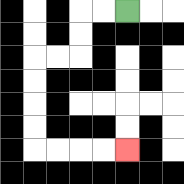{'start': '[5, 0]', 'end': '[5, 6]', 'path_directions': 'L,L,D,D,L,L,D,D,D,D,R,R,R,R', 'path_coordinates': '[[5, 0], [4, 0], [3, 0], [3, 1], [3, 2], [2, 2], [1, 2], [1, 3], [1, 4], [1, 5], [1, 6], [2, 6], [3, 6], [4, 6], [5, 6]]'}